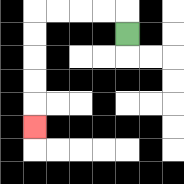{'start': '[5, 1]', 'end': '[1, 5]', 'path_directions': 'U,L,L,L,L,D,D,D,D,D', 'path_coordinates': '[[5, 1], [5, 0], [4, 0], [3, 0], [2, 0], [1, 0], [1, 1], [1, 2], [1, 3], [1, 4], [1, 5]]'}